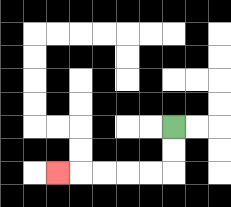{'start': '[7, 5]', 'end': '[2, 7]', 'path_directions': 'D,D,L,L,L,L,L', 'path_coordinates': '[[7, 5], [7, 6], [7, 7], [6, 7], [5, 7], [4, 7], [3, 7], [2, 7]]'}